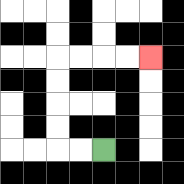{'start': '[4, 6]', 'end': '[6, 2]', 'path_directions': 'L,L,U,U,U,U,R,R,R,R', 'path_coordinates': '[[4, 6], [3, 6], [2, 6], [2, 5], [2, 4], [2, 3], [2, 2], [3, 2], [4, 2], [5, 2], [6, 2]]'}